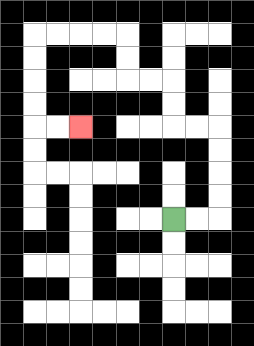{'start': '[7, 9]', 'end': '[3, 5]', 'path_directions': 'R,R,U,U,U,U,L,L,U,U,L,L,U,U,L,L,L,L,D,D,D,D,R,R', 'path_coordinates': '[[7, 9], [8, 9], [9, 9], [9, 8], [9, 7], [9, 6], [9, 5], [8, 5], [7, 5], [7, 4], [7, 3], [6, 3], [5, 3], [5, 2], [5, 1], [4, 1], [3, 1], [2, 1], [1, 1], [1, 2], [1, 3], [1, 4], [1, 5], [2, 5], [3, 5]]'}